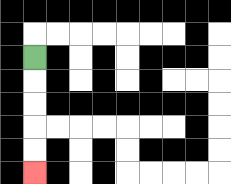{'start': '[1, 2]', 'end': '[1, 7]', 'path_directions': 'D,D,D,D,D', 'path_coordinates': '[[1, 2], [1, 3], [1, 4], [1, 5], [1, 6], [1, 7]]'}